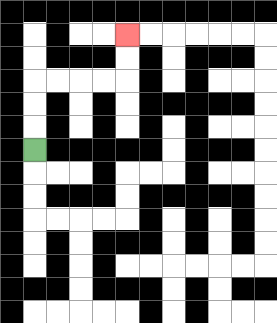{'start': '[1, 6]', 'end': '[5, 1]', 'path_directions': 'U,U,U,R,R,R,R,U,U', 'path_coordinates': '[[1, 6], [1, 5], [1, 4], [1, 3], [2, 3], [3, 3], [4, 3], [5, 3], [5, 2], [5, 1]]'}